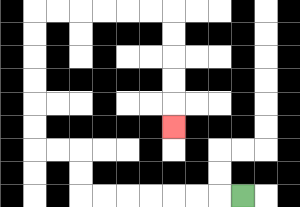{'start': '[10, 8]', 'end': '[7, 5]', 'path_directions': 'L,L,L,L,L,L,L,U,U,L,L,U,U,U,U,U,U,R,R,R,R,R,R,D,D,D,D,D', 'path_coordinates': '[[10, 8], [9, 8], [8, 8], [7, 8], [6, 8], [5, 8], [4, 8], [3, 8], [3, 7], [3, 6], [2, 6], [1, 6], [1, 5], [1, 4], [1, 3], [1, 2], [1, 1], [1, 0], [2, 0], [3, 0], [4, 0], [5, 0], [6, 0], [7, 0], [7, 1], [7, 2], [7, 3], [7, 4], [7, 5]]'}